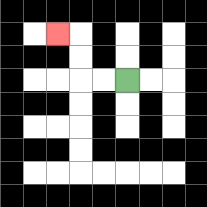{'start': '[5, 3]', 'end': '[2, 1]', 'path_directions': 'L,L,U,U,L', 'path_coordinates': '[[5, 3], [4, 3], [3, 3], [3, 2], [3, 1], [2, 1]]'}